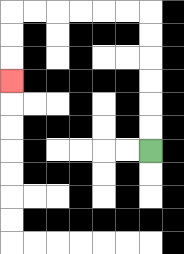{'start': '[6, 6]', 'end': '[0, 3]', 'path_directions': 'U,U,U,U,U,U,L,L,L,L,L,L,D,D,D', 'path_coordinates': '[[6, 6], [6, 5], [6, 4], [6, 3], [6, 2], [6, 1], [6, 0], [5, 0], [4, 0], [3, 0], [2, 0], [1, 0], [0, 0], [0, 1], [0, 2], [0, 3]]'}